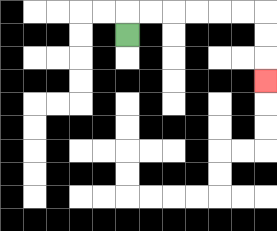{'start': '[5, 1]', 'end': '[11, 3]', 'path_directions': 'U,R,R,R,R,R,R,D,D,D', 'path_coordinates': '[[5, 1], [5, 0], [6, 0], [7, 0], [8, 0], [9, 0], [10, 0], [11, 0], [11, 1], [11, 2], [11, 3]]'}